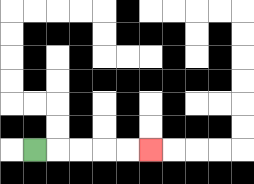{'start': '[1, 6]', 'end': '[6, 6]', 'path_directions': 'R,R,R,R,R', 'path_coordinates': '[[1, 6], [2, 6], [3, 6], [4, 6], [5, 6], [6, 6]]'}